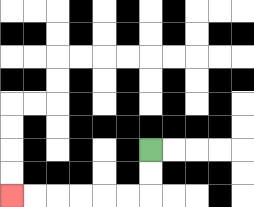{'start': '[6, 6]', 'end': '[0, 8]', 'path_directions': 'D,D,L,L,L,L,L,L', 'path_coordinates': '[[6, 6], [6, 7], [6, 8], [5, 8], [4, 8], [3, 8], [2, 8], [1, 8], [0, 8]]'}